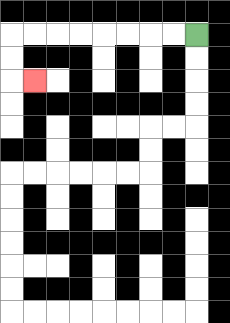{'start': '[8, 1]', 'end': '[1, 3]', 'path_directions': 'L,L,L,L,L,L,L,L,D,D,R', 'path_coordinates': '[[8, 1], [7, 1], [6, 1], [5, 1], [4, 1], [3, 1], [2, 1], [1, 1], [0, 1], [0, 2], [0, 3], [1, 3]]'}